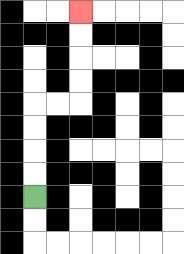{'start': '[1, 8]', 'end': '[3, 0]', 'path_directions': 'U,U,U,U,R,R,U,U,U,U', 'path_coordinates': '[[1, 8], [1, 7], [1, 6], [1, 5], [1, 4], [2, 4], [3, 4], [3, 3], [3, 2], [3, 1], [3, 0]]'}